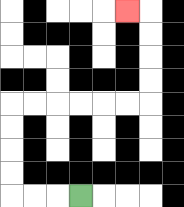{'start': '[3, 8]', 'end': '[5, 0]', 'path_directions': 'L,L,L,U,U,U,U,R,R,R,R,R,R,U,U,U,U,L', 'path_coordinates': '[[3, 8], [2, 8], [1, 8], [0, 8], [0, 7], [0, 6], [0, 5], [0, 4], [1, 4], [2, 4], [3, 4], [4, 4], [5, 4], [6, 4], [6, 3], [6, 2], [6, 1], [6, 0], [5, 0]]'}